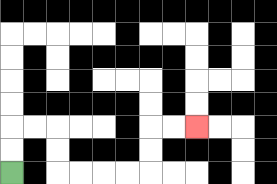{'start': '[0, 7]', 'end': '[8, 5]', 'path_directions': 'U,U,R,R,D,D,R,R,R,R,U,U,R,R', 'path_coordinates': '[[0, 7], [0, 6], [0, 5], [1, 5], [2, 5], [2, 6], [2, 7], [3, 7], [4, 7], [5, 7], [6, 7], [6, 6], [6, 5], [7, 5], [8, 5]]'}